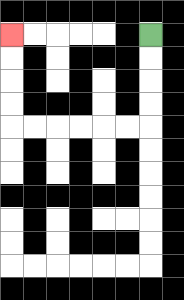{'start': '[6, 1]', 'end': '[0, 1]', 'path_directions': 'D,D,D,D,L,L,L,L,L,L,U,U,U,U', 'path_coordinates': '[[6, 1], [6, 2], [6, 3], [6, 4], [6, 5], [5, 5], [4, 5], [3, 5], [2, 5], [1, 5], [0, 5], [0, 4], [0, 3], [0, 2], [0, 1]]'}